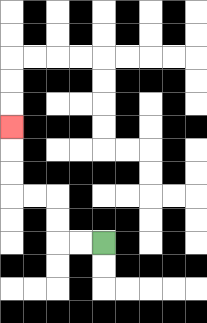{'start': '[4, 10]', 'end': '[0, 5]', 'path_directions': 'L,L,U,U,L,L,U,U,U', 'path_coordinates': '[[4, 10], [3, 10], [2, 10], [2, 9], [2, 8], [1, 8], [0, 8], [0, 7], [0, 6], [0, 5]]'}